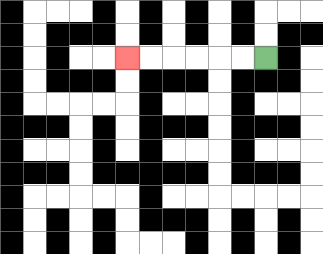{'start': '[11, 2]', 'end': '[5, 2]', 'path_directions': 'L,L,L,L,L,L', 'path_coordinates': '[[11, 2], [10, 2], [9, 2], [8, 2], [7, 2], [6, 2], [5, 2]]'}